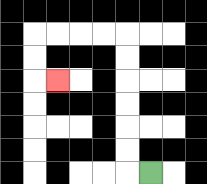{'start': '[6, 7]', 'end': '[2, 3]', 'path_directions': 'L,U,U,U,U,U,U,L,L,L,L,D,D,R', 'path_coordinates': '[[6, 7], [5, 7], [5, 6], [5, 5], [5, 4], [5, 3], [5, 2], [5, 1], [4, 1], [3, 1], [2, 1], [1, 1], [1, 2], [1, 3], [2, 3]]'}